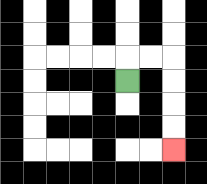{'start': '[5, 3]', 'end': '[7, 6]', 'path_directions': 'U,R,R,D,D,D,D', 'path_coordinates': '[[5, 3], [5, 2], [6, 2], [7, 2], [7, 3], [7, 4], [7, 5], [7, 6]]'}